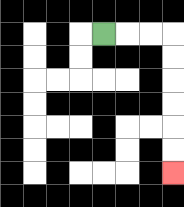{'start': '[4, 1]', 'end': '[7, 7]', 'path_directions': 'R,R,R,D,D,D,D,D,D', 'path_coordinates': '[[4, 1], [5, 1], [6, 1], [7, 1], [7, 2], [7, 3], [7, 4], [7, 5], [7, 6], [7, 7]]'}